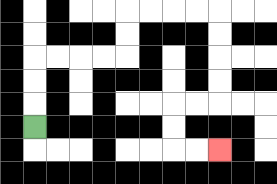{'start': '[1, 5]', 'end': '[9, 6]', 'path_directions': 'U,U,U,R,R,R,R,U,U,R,R,R,R,D,D,D,D,L,L,D,D,R,R', 'path_coordinates': '[[1, 5], [1, 4], [1, 3], [1, 2], [2, 2], [3, 2], [4, 2], [5, 2], [5, 1], [5, 0], [6, 0], [7, 0], [8, 0], [9, 0], [9, 1], [9, 2], [9, 3], [9, 4], [8, 4], [7, 4], [7, 5], [7, 6], [8, 6], [9, 6]]'}